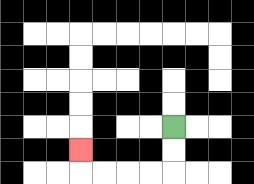{'start': '[7, 5]', 'end': '[3, 6]', 'path_directions': 'D,D,L,L,L,L,U', 'path_coordinates': '[[7, 5], [7, 6], [7, 7], [6, 7], [5, 7], [4, 7], [3, 7], [3, 6]]'}